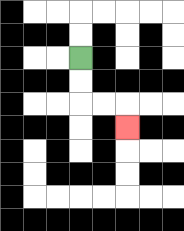{'start': '[3, 2]', 'end': '[5, 5]', 'path_directions': 'D,D,R,R,D', 'path_coordinates': '[[3, 2], [3, 3], [3, 4], [4, 4], [5, 4], [5, 5]]'}